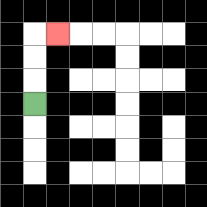{'start': '[1, 4]', 'end': '[2, 1]', 'path_directions': 'U,U,U,R', 'path_coordinates': '[[1, 4], [1, 3], [1, 2], [1, 1], [2, 1]]'}